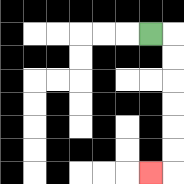{'start': '[6, 1]', 'end': '[6, 7]', 'path_directions': 'R,D,D,D,D,D,D,L', 'path_coordinates': '[[6, 1], [7, 1], [7, 2], [7, 3], [7, 4], [7, 5], [7, 6], [7, 7], [6, 7]]'}